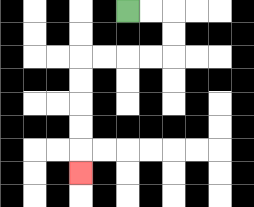{'start': '[5, 0]', 'end': '[3, 7]', 'path_directions': 'R,R,D,D,L,L,L,L,D,D,D,D,D', 'path_coordinates': '[[5, 0], [6, 0], [7, 0], [7, 1], [7, 2], [6, 2], [5, 2], [4, 2], [3, 2], [3, 3], [3, 4], [3, 5], [3, 6], [3, 7]]'}